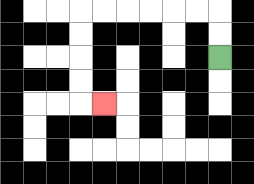{'start': '[9, 2]', 'end': '[4, 4]', 'path_directions': 'U,U,L,L,L,L,L,L,D,D,D,D,R', 'path_coordinates': '[[9, 2], [9, 1], [9, 0], [8, 0], [7, 0], [6, 0], [5, 0], [4, 0], [3, 0], [3, 1], [3, 2], [3, 3], [3, 4], [4, 4]]'}